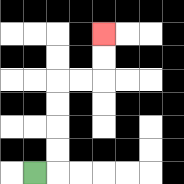{'start': '[1, 7]', 'end': '[4, 1]', 'path_directions': 'R,U,U,U,U,R,R,U,U', 'path_coordinates': '[[1, 7], [2, 7], [2, 6], [2, 5], [2, 4], [2, 3], [3, 3], [4, 3], [4, 2], [4, 1]]'}